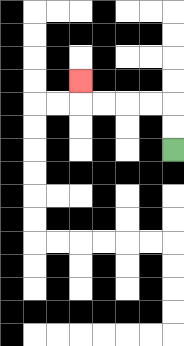{'start': '[7, 6]', 'end': '[3, 3]', 'path_directions': 'U,U,L,L,L,L,U', 'path_coordinates': '[[7, 6], [7, 5], [7, 4], [6, 4], [5, 4], [4, 4], [3, 4], [3, 3]]'}